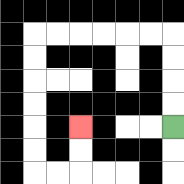{'start': '[7, 5]', 'end': '[3, 5]', 'path_directions': 'U,U,U,U,L,L,L,L,L,L,D,D,D,D,D,D,R,R,U,U', 'path_coordinates': '[[7, 5], [7, 4], [7, 3], [7, 2], [7, 1], [6, 1], [5, 1], [4, 1], [3, 1], [2, 1], [1, 1], [1, 2], [1, 3], [1, 4], [1, 5], [1, 6], [1, 7], [2, 7], [3, 7], [3, 6], [3, 5]]'}